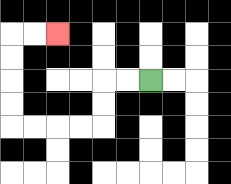{'start': '[6, 3]', 'end': '[2, 1]', 'path_directions': 'L,L,D,D,L,L,L,L,U,U,U,U,R,R', 'path_coordinates': '[[6, 3], [5, 3], [4, 3], [4, 4], [4, 5], [3, 5], [2, 5], [1, 5], [0, 5], [0, 4], [0, 3], [0, 2], [0, 1], [1, 1], [2, 1]]'}